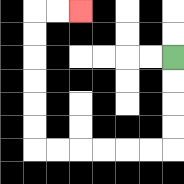{'start': '[7, 2]', 'end': '[3, 0]', 'path_directions': 'D,D,D,D,L,L,L,L,L,L,U,U,U,U,U,U,R,R', 'path_coordinates': '[[7, 2], [7, 3], [7, 4], [7, 5], [7, 6], [6, 6], [5, 6], [4, 6], [3, 6], [2, 6], [1, 6], [1, 5], [1, 4], [1, 3], [1, 2], [1, 1], [1, 0], [2, 0], [3, 0]]'}